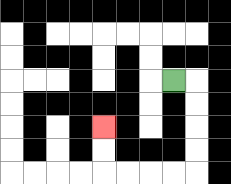{'start': '[7, 3]', 'end': '[4, 5]', 'path_directions': 'R,D,D,D,D,L,L,L,L,U,U', 'path_coordinates': '[[7, 3], [8, 3], [8, 4], [8, 5], [8, 6], [8, 7], [7, 7], [6, 7], [5, 7], [4, 7], [4, 6], [4, 5]]'}